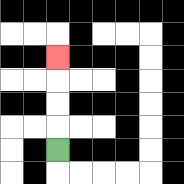{'start': '[2, 6]', 'end': '[2, 2]', 'path_directions': 'U,U,U,U', 'path_coordinates': '[[2, 6], [2, 5], [2, 4], [2, 3], [2, 2]]'}